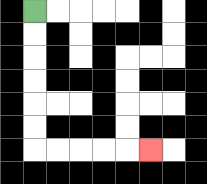{'start': '[1, 0]', 'end': '[6, 6]', 'path_directions': 'D,D,D,D,D,D,R,R,R,R,R', 'path_coordinates': '[[1, 0], [1, 1], [1, 2], [1, 3], [1, 4], [1, 5], [1, 6], [2, 6], [3, 6], [4, 6], [5, 6], [6, 6]]'}